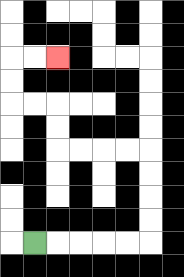{'start': '[1, 10]', 'end': '[2, 2]', 'path_directions': 'R,R,R,R,R,U,U,U,U,L,L,L,L,U,U,L,L,U,U,R,R', 'path_coordinates': '[[1, 10], [2, 10], [3, 10], [4, 10], [5, 10], [6, 10], [6, 9], [6, 8], [6, 7], [6, 6], [5, 6], [4, 6], [3, 6], [2, 6], [2, 5], [2, 4], [1, 4], [0, 4], [0, 3], [0, 2], [1, 2], [2, 2]]'}